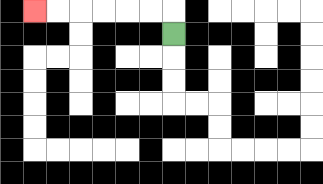{'start': '[7, 1]', 'end': '[1, 0]', 'path_directions': 'U,L,L,L,L,L,L', 'path_coordinates': '[[7, 1], [7, 0], [6, 0], [5, 0], [4, 0], [3, 0], [2, 0], [1, 0]]'}